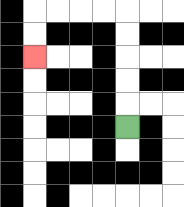{'start': '[5, 5]', 'end': '[1, 2]', 'path_directions': 'U,U,U,U,U,L,L,L,L,D,D', 'path_coordinates': '[[5, 5], [5, 4], [5, 3], [5, 2], [5, 1], [5, 0], [4, 0], [3, 0], [2, 0], [1, 0], [1, 1], [1, 2]]'}